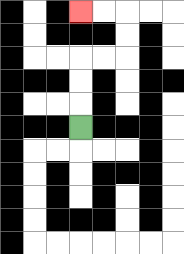{'start': '[3, 5]', 'end': '[3, 0]', 'path_directions': 'U,U,U,R,R,U,U,L,L', 'path_coordinates': '[[3, 5], [3, 4], [3, 3], [3, 2], [4, 2], [5, 2], [5, 1], [5, 0], [4, 0], [3, 0]]'}